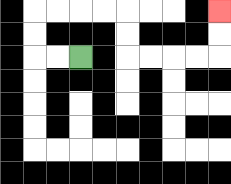{'start': '[3, 2]', 'end': '[9, 0]', 'path_directions': 'L,L,U,U,R,R,R,R,D,D,R,R,R,R,U,U', 'path_coordinates': '[[3, 2], [2, 2], [1, 2], [1, 1], [1, 0], [2, 0], [3, 0], [4, 0], [5, 0], [5, 1], [5, 2], [6, 2], [7, 2], [8, 2], [9, 2], [9, 1], [9, 0]]'}